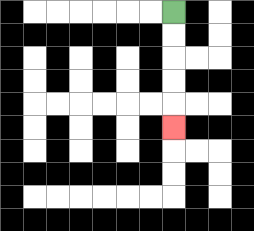{'start': '[7, 0]', 'end': '[7, 5]', 'path_directions': 'D,D,D,D,D', 'path_coordinates': '[[7, 0], [7, 1], [7, 2], [7, 3], [7, 4], [7, 5]]'}